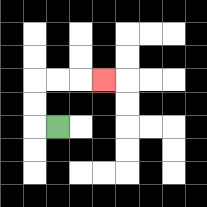{'start': '[2, 5]', 'end': '[4, 3]', 'path_directions': 'L,U,U,R,R,R', 'path_coordinates': '[[2, 5], [1, 5], [1, 4], [1, 3], [2, 3], [3, 3], [4, 3]]'}